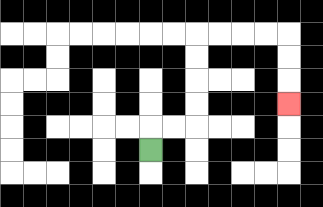{'start': '[6, 6]', 'end': '[12, 4]', 'path_directions': 'U,R,R,U,U,U,U,R,R,R,R,D,D,D', 'path_coordinates': '[[6, 6], [6, 5], [7, 5], [8, 5], [8, 4], [8, 3], [8, 2], [8, 1], [9, 1], [10, 1], [11, 1], [12, 1], [12, 2], [12, 3], [12, 4]]'}